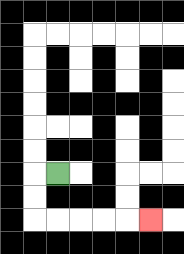{'start': '[2, 7]', 'end': '[6, 9]', 'path_directions': 'L,D,D,R,R,R,R,R', 'path_coordinates': '[[2, 7], [1, 7], [1, 8], [1, 9], [2, 9], [3, 9], [4, 9], [5, 9], [6, 9]]'}